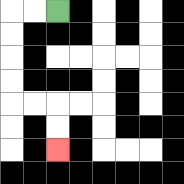{'start': '[2, 0]', 'end': '[2, 6]', 'path_directions': 'L,L,D,D,D,D,R,R,D,D', 'path_coordinates': '[[2, 0], [1, 0], [0, 0], [0, 1], [0, 2], [0, 3], [0, 4], [1, 4], [2, 4], [2, 5], [2, 6]]'}